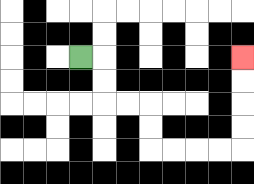{'start': '[3, 2]', 'end': '[10, 2]', 'path_directions': 'R,D,D,R,R,D,D,R,R,R,R,U,U,U,U', 'path_coordinates': '[[3, 2], [4, 2], [4, 3], [4, 4], [5, 4], [6, 4], [6, 5], [6, 6], [7, 6], [8, 6], [9, 6], [10, 6], [10, 5], [10, 4], [10, 3], [10, 2]]'}